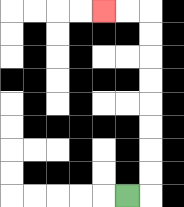{'start': '[5, 8]', 'end': '[4, 0]', 'path_directions': 'R,U,U,U,U,U,U,U,U,L,L', 'path_coordinates': '[[5, 8], [6, 8], [6, 7], [6, 6], [6, 5], [6, 4], [6, 3], [6, 2], [6, 1], [6, 0], [5, 0], [4, 0]]'}